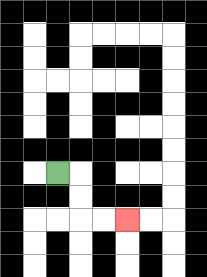{'start': '[2, 7]', 'end': '[5, 9]', 'path_directions': 'R,D,D,R,R', 'path_coordinates': '[[2, 7], [3, 7], [3, 8], [3, 9], [4, 9], [5, 9]]'}